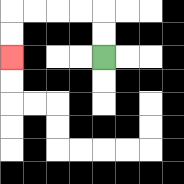{'start': '[4, 2]', 'end': '[0, 2]', 'path_directions': 'U,U,L,L,L,L,D,D', 'path_coordinates': '[[4, 2], [4, 1], [4, 0], [3, 0], [2, 0], [1, 0], [0, 0], [0, 1], [0, 2]]'}